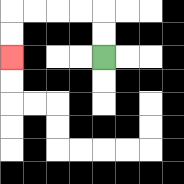{'start': '[4, 2]', 'end': '[0, 2]', 'path_directions': 'U,U,L,L,L,L,D,D', 'path_coordinates': '[[4, 2], [4, 1], [4, 0], [3, 0], [2, 0], [1, 0], [0, 0], [0, 1], [0, 2]]'}